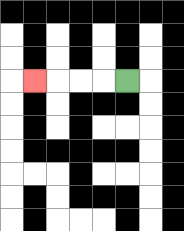{'start': '[5, 3]', 'end': '[1, 3]', 'path_directions': 'L,L,L,L', 'path_coordinates': '[[5, 3], [4, 3], [3, 3], [2, 3], [1, 3]]'}